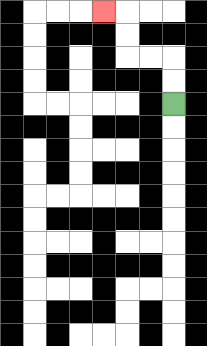{'start': '[7, 4]', 'end': '[4, 0]', 'path_directions': 'U,U,L,L,U,U,L', 'path_coordinates': '[[7, 4], [7, 3], [7, 2], [6, 2], [5, 2], [5, 1], [5, 0], [4, 0]]'}